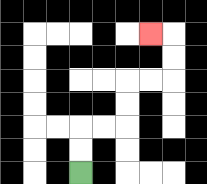{'start': '[3, 7]', 'end': '[6, 1]', 'path_directions': 'U,U,R,R,U,U,R,R,U,U,L', 'path_coordinates': '[[3, 7], [3, 6], [3, 5], [4, 5], [5, 5], [5, 4], [5, 3], [6, 3], [7, 3], [7, 2], [7, 1], [6, 1]]'}